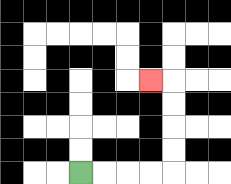{'start': '[3, 7]', 'end': '[6, 3]', 'path_directions': 'R,R,R,R,U,U,U,U,L', 'path_coordinates': '[[3, 7], [4, 7], [5, 7], [6, 7], [7, 7], [7, 6], [7, 5], [7, 4], [7, 3], [6, 3]]'}